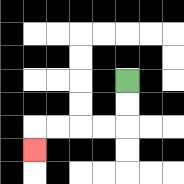{'start': '[5, 3]', 'end': '[1, 6]', 'path_directions': 'D,D,L,L,L,L,D', 'path_coordinates': '[[5, 3], [5, 4], [5, 5], [4, 5], [3, 5], [2, 5], [1, 5], [1, 6]]'}